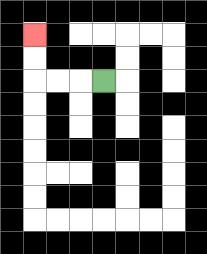{'start': '[4, 3]', 'end': '[1, 1]', 'path_directions': 'L,L,L,U,U', 'path_coordinates': '[[4, 3], [3, 3], [2, 3], [1, 3], [1, 2], [1, 1]]'}